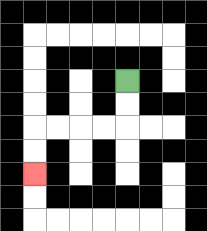{'start': '[5, 3]', 'end': '[1, 7]', 'path_directions': 'D,D,L,L,L,L,D,D', 'path_coordinates': '[[5, 3], [5, 4], [5, 5], [4, 5], [3, 5], [2, 5], [1, 5], [1, 6], [1, 7]]'}